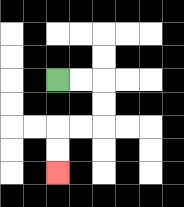{'start': '[2, 3]', 'end': '[2, 7]', 'path_directions': 'R,R,D,D,L,L,D,D', 'path_coordinates': '[[2, 3], [3, 3], [4, 3], [4, 4], [4, 5], [3, 5], [2, 5], [2, 6], [2, 7]]'}